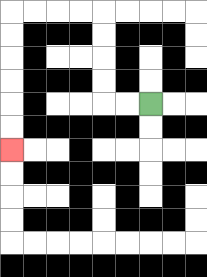{'start': '[6, 4]', 'end': '[0, 6]', 'path_directions': 'L,L,U,U,U,U,L,L,L,L,D,D,D,D,D,D', 'path_coordinates': '[[6, 4], [5, 4], [4, 4], [4, 3], [4, 2], [4, 1], [4, 0], [3, 0], [2, 0], [1, 0], [0, 0], [0, 1], [0, 2], [0, 3], [0, 4], [0, 5], [0, 6]]'}